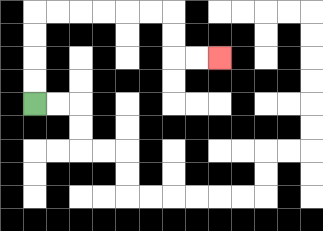{'start': '[1, 4]', 'end': '[9, 2]', 'path_directions': 'U,U,U,U,R,R,R,R,R,R,D,D,R,R', 'path_coordinates': '[[1, 4], [1, 3], [1, 2], [1, 1], [1, 0], [2, 0], [3, 0], [4, 0], [5, 0], [6, 0], [7, 0], [7, 1], [7, 2], [8, 2], [9, 2]]'}